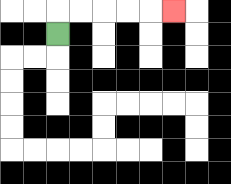{'start': '[2, 1]', 'end': '[7, 0]', 'path_directions': 'U,R,R,R,R,R', 'path_coordinates': '[[2, 1], [2, 0], [3, 0], [4, 0], [5, 0], [6, 0], [7, 0]]'}